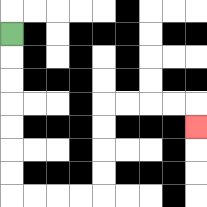{'start': '[0, 1]', 'end': '[8, 5]', 'path_directions': 'D,D,D,D,D,D,D,R,R,R,R,U,U,U,U,R,R,R,R,D', 'path_coordinates': '[[0, 1], [0, 2], [0, 3], [0, 4], [0, 5], [0, 6], [0, 7], [0, 8], [1, 8], [2, 8], [3, 8], [4, 8], [4, 7], [4, 6], [4, 5], [4, 4], [5, 4], [6, 4], [7, 4], [8, 4], [8, 5]]'}